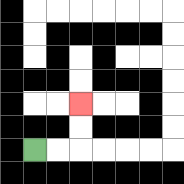{'start': '[1, 6]', 'end': '[3, 4]', 'path_directions': 'R,R,U,U', 'path_coordinates': '[[1, 6], [2, 6], [3, 6], [3, 5], [3, 4]]'}